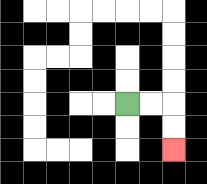{'start': '[5, 4]', 'end': '[7, 6]', 'path_directions': 'R,R,D,D', 'path_coordinates': '[[5, 4], [6, 4], [7, 4], [7, 5], [7, 6]]'}